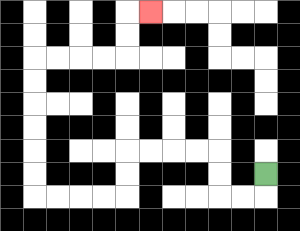{'start': '[11, 7]', 'end': '[6, 0]', 'path_directions': 'D,L,L,U,U,L,L,L,L,D,D,L,L,L,L,U,U,U,U,U,U,R,R,R,R,U,U,R', 'path_coordinates': '[[11, 7], [11, 8], [10, 8], [9, 8], [9, 7], [9, 6], [8, 6], [7, 6], [6, 6], [5, 6], [5, 7], [5, 8], [4, 8], [3, 8], [2, 8], [1, 8], [1, 7], [1, 6], [1, 5], [1, 4], [1, 3], [1, 2], [2, 2], [3, 2], [4, 2], [5, 2], [5, 1], [5, 0], [6, 0]]'}